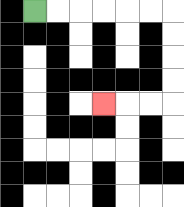{'start': '[1, 0]', 'end': '[4, 4]', 'path_directions': 'R,R,R,R,R,R,D,D,D,D,L,L,L', 'path_coordinates': '[[1, 0], [2, 0], [3, 0], [4, 0], [5, 0], [6, 0], [7, 0], [7, 1], [7, 2], [7, 3], [7, 4], [6, 4], [5, 4], [4, 4]]'}